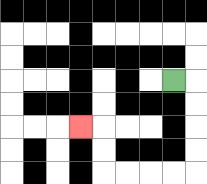{'start': '[7, 3]', 'end': '[3, 5]', 'path_directions': 'R,D,D,D,D,L,L,L,L,U,U,L', 'path_coordinates': '[[7, 3], [8, 3], [8, 4], [8, 5], [8, 6], [8, 7], [7, 7], [6, 7], [5, 7], [4, 7], [4, 6], [4, 5], [3, 5]]'}